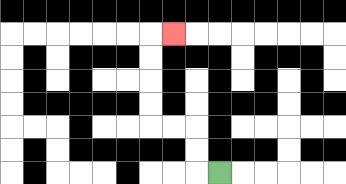{'start': '[9, 7]', 'end': '[7, 1]', 'path_directions': 'L,U,U,L,L,U,U,U,U,R', 'path_coordinates': '[[9, 7], [8, 7], [8, 6], [8, 5], [7, 5], [6, 5], [6, 4], [6, 3], [6, 2], [6, 1], [7, 1]]'}